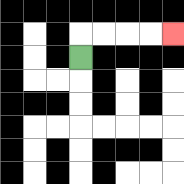{'start': '[3, 2]', 'end': '[7, 1]', 'path_directions': 'U,R,R,R,R', 'path_coordinates': '[[3, 2], [3, 1], [4, 1], [5, 1], [6, 1], [7, 1]]'}